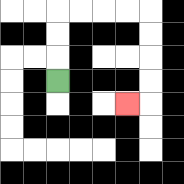{'start': '[2, 3]', 'end': '[5, 4]', 'path_directions': 'U,U,U,R,R,R,R,D,D,D,D,L', 'path_coordinates': '[[2, 3], [2, 2], [2, 1], [2, 0], [3, 0], [4, 0], [5, 0], [6, 0], [6, 1], [6, 2], [6, 3], [6, 4], [5, 4]]'}